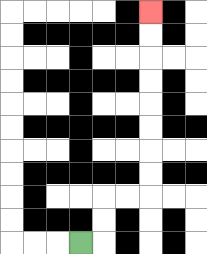{'start': '[3, 10]', 'end': '[6, 0]', 'path_directions': 'R,U,U,R,R,U,U,U,U,U,U,U,U', 'path_coordinates': '[[3, 10], [4, 10], [4, 9], [4, 8], [5, 8], [6, 8], [6, 7], [6, 6], [6, 5], [6, 4], [6, 3], [6, 2], [6, 1], [6, 0]]'}